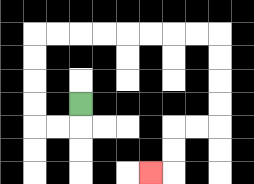{'start': '[3, 4]', 'end': '[6, 7]', 'path_directions': 'D,L,L,U,U,U,U,R,R,R,R,R,R,R,R,D,D,D,D,L,L,D,D,L', 'path_coordinates': '[[3, 4], [3, 5], [2, 5], [1, 5], [1, 4], [1, 3], [1, 2], [1, 1], [2, 1], [3, 1], [4, 1], [5, 1], [6, 1], [7, 1], [8, 1], [9, 1], [9, 2], [9, 3], [9, 4], [9, 5], [8, 5], [7, 5], [7, 6], [7, 7], [6, 7]]'}